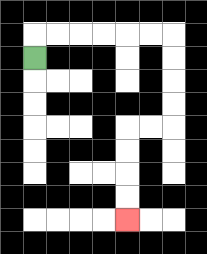{'start': '[1, 2]', 'end': '[5, 9]', 'path_directions': 'U,R,R,R,R,R,R,D,D,D,D,L,L,D,D,D,D', 'path_coordinates': '[[1, 2], [1, 1], [2, 1], [3, 1], [4, 1], [5, 1], [6, 1], [7, 1], [7, 2], [7, 3], [7, 4], [7, 5], [6, 5], [5, 5], [5, 6], [5, 7], [5, 8], [5, 9]]'}